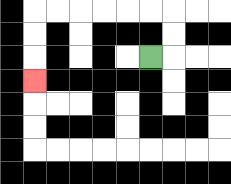{'start': '[6, 2]', 'end': '[1, 3]', 'path_directions': 'R,U,U,L,L,L,L,L,L,D,D,D', 'path_coordinates': '[[6, 2], [7, 2], [7, 1], [7, 0], [6, 0], [5, 0], [4, 0], [3, 0], [2, 0], [1, 0], [1, 1], [1, 2], [1, 3]]'}